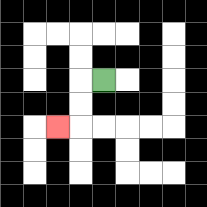{'start': '[4, 3]', 'end': '[2, 5]', 'path_directions': 'L,D,D,L', 'path_coordinates': '[[4, 3], [3, 3], [3, 4], [3, 5], [2, 5]]'}